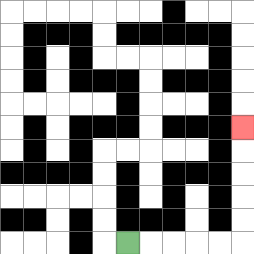{'start': '[5, 10]', 'end': '[10, 5]', 'path_directions': 'R,R,R,R,R,U,U,U,U,U', 'path_coordinates': '[[5, 10], [6, 10], [7, 10], [8, 10], [9, 10], [10, 10], [10, 9], [10, 8], [10, 7], [10, 6], [10, 5]]'}